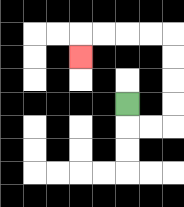{'start': '[5, 4]', 'end': '[3, 2]', 'path_directions': 'D,R,R,U,U,U,U,L,L,L,L,D', 'path_coordinates': '[[5, 4], [5, 5], [6, 5], [7, 5], [7, 4], [7, 3], [7, 2], [7, 1], [6, 1], [5, 1], [4, 1], [3, 1], [3, 2]]'}